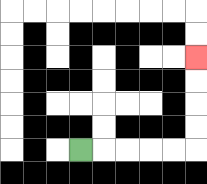{'start': '[3, 6]', 'end': '[8, 2]', 'path_directions': 'R,R,R,R,R,U,U,U,U', 'path_coordinates': '[[3, 6], [4, 6], [5, 6], [6, 6], [7, 6], [8, 6], [8, 5], [8, 4], [8, 3], [8, 2]]'}